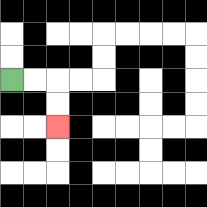{'start': '[0, 3]', 'end': '[2, 5]', 'path_directions': 'R,R,D,D', 'path_coordinates': '[[0, 3], [1, 3], [2, 3], [2, 4], [2, 5]]'}